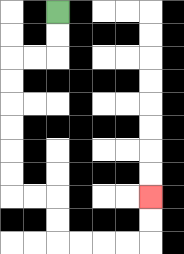{'start': '[2, 0]', 'end': '[6, 8]', 'path_directions': 'D,D,L,L,D,D,D,D,D,D,R,R,D,D,R,R,R,R,U,U', 'path_coordinates': '[[2, 0], [2, 1], [2, 2], [1, 2], [0, 2], [0, 3], [0, 4], [0, 5], [0, 6], [0, 7], [0, 8], [1, 8], [2, 8], [2, 9], [2, 10], [3, 10], [4, 10], [5, 10], [6, 10], [6, 9], [6, 8]]'}